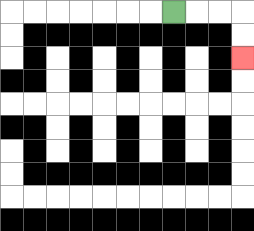{'start': '[7, 0]', 'end': '[10, 2]', 'path_directions': 'R,R,R,D,D', 'path_coordinates': '[[7, 0], [8, 0], [9, 0], [10, 0], [10, 1], [10, 2]]'}